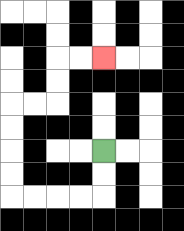{'start': '[4, 6]', 'end': '[4, 2]', 'path_directions': 'D,D,L,L,L,L,U,U,U,U,R,R,U,U,R,R', 'path_coordinates': '[[4, 6], [4, 7], [4, 8], [3, 8], [2, 8], [1, 8], [0, 8], [0, 7], [0, 6], [0, 5], [0, 4], [1, 4], [2, 4], [2, 3], [2, 2], [3, 2], [4, 2]]'}